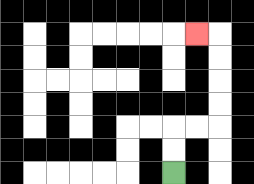{'start': '[7, 7]', 'end': '[8, 1]', 'path_directions': 'U,U,R,R,U,U,U,U,L', 'path_coordinates': '[[7, 7], [7, 6], [7, 5], [8, 5], [9, 5], [9, 4], [9, 3], [9, 2], [9, 1], [8, 1]]'}